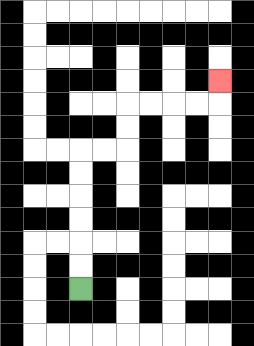{'start': '[3, 12]', 'end': '[9, 3]', 'path_directions': 'U,U,U,U,U,U,R,R,U,U,R,R,R,R,U', 'path_coordinates': '[[3, 12], [3, 11], [3, 10], [3, 9], [3, 8], [3, 7], [3, 6], [4, 6], [5, 6], [5, 5], [5, 4], [6, 4], [7, 4], [8, 4], [9, 4], [9, 3]]'}